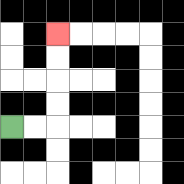{'start': '[0, 5]', 'end': '[2, 1]', 'path_directions': 'R,R,U,U,U,U', 'path_coordinates': '[[0, 5], [1, 5], [2, 5], [2, 4], [2, 3], [2, 2], [2, 1]]'}